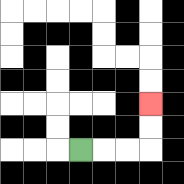{'start': '[3, 6]', 'end': '[6, 4]', 'path_directions': 'R,R,R,U,U', 'path_coordinates': '[[3, 6], [4, 6], [5, 6], [6, 6], [6, 5], [6, 4]]'}